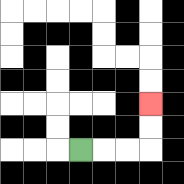{'start': '[3, 6]', 'end': '[6, 4]', 'path_directions': 'R,R,R,U,U', 'path_coordinates': '[[3, 6], [4, 6], [5, 6], [6, 6], [6, 5], [6, 4]]'}